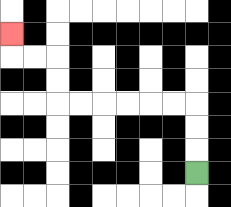{'start': '[8, 7]', 'end': '[0, 1]', 'path_directions': 'U,U,U,L,L,L,L,L,L,U,U,L,L,U', 'path_coordinates': '[[8, 7], [8, 6], [8, 5], [8, 4], [7, 4], [6, 4], [5, 4], [4, 4], [3, 4], [2, 4], [2, 3], [2, 2], [1, 2], [0, 2], [0, 1]]'}